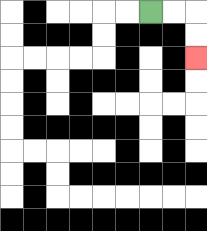{'start': '[6, 0]', 'end': '[8, 2]', 'path_directions': 'R,R,D,D', 'path_coordinates': '[[6, 0], [7, 0], [8, 0], [8, 1], [8, 2]]'}